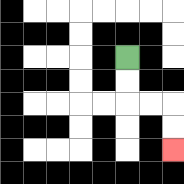{'start': '[5, 2]', 'end': '[7, 6]', 'path_directions': 'D,D,R,R,D,D', 'path_coordinates': '[[5, 2], [5, 3], [5, 4], [6, 4], [7, 4], [7, 5], [7, 6]]'}